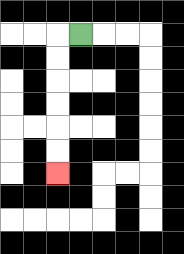{'start': '[3, 1]', 'end': '[2, 7]', 'path_directions': 'L,D,D,D,D,D,D', 'path_coordinates': '[[3, 1], [2, 1], [2, 2], [2, 3], [2, 4], [2, 5], [2, 6], [2, 7]]'}